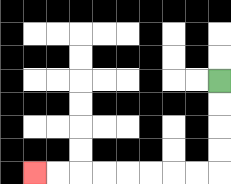{'start': '[9, 3]', 'end': '[1, 7]', 'path_directions': 'D,D,D,D,L,L,L,L,L,L,L,L', 'path_coordinates': '[[9, 3], [9, 4], [9, 5], [9, 6], [9, 7], [8, 7], [7, 7], [6, 7], [5, 7], [4, 7], [3, 7], [2, 7], [1, 7]]'}